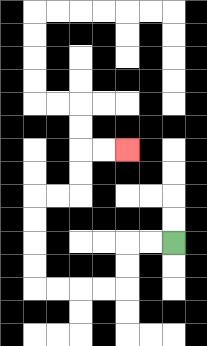{'start': '[7, 10]', 'end': '[5, 6]', 'path_directions': 'L,L,D,D,L,L,L,L,U,U,U,U,R,R,U,U,R,R', 'path_coordinates': '[[7, 10], [6, 10], [5, 10], [5, 11], [5, 12], [4, 12], [3, 12], [2, 12], [1, 12], [1, 11], [1, 10], [1, 9], [1, 8], [2, 8], [3, 8], [3, 7], [3, 6], [4, 6], [5, 6]]'}